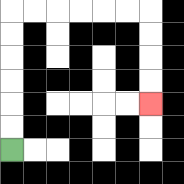{'start': '[0, 6]', 'end': '[6, 4]', 'path_directions': 'U,U,U,U,U,U,R,R,R,R,R,R,D,D,D,D', 'path_coordinates': '[[0, 6], [0, 5], [0, 4], [0, 3], [0, 2], [0, 1], [0, 0], [1, 0], [2, 0], [3, 0], [4, 0], [5, 0], [6, 0], [6, 1], [6, 2], [6, 3], [6, 4]]'}